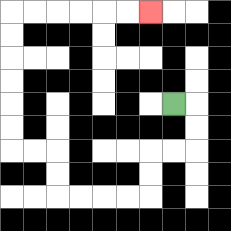{'start': '[7, 4]', 'end': '[6, 0]', 'path_directions': 'R,D,D,L,L,D,D,L,L,L,L,U,U,L,L,U,U,U,U,U,U,R,R,R,R,R,R', 'path_coordinates': '[[7, 4], [8, 4], [8, 5], [8, 6], [7, 6], [6, 6], [6, 7], [6, 8], [5, 8], [4, 8], [3, 8], [2, 8], [2, 7], [2, 6], [1, 6], [0, 6], [0, 5], [0, 4], [0, 3], [0, 2], [0, 1], [0, 0], [1, 0], [2, 0], [3, 0], [4, 0], [5, 0], [6, 0]]'}